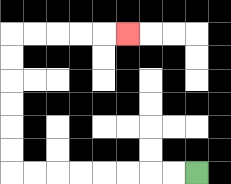{'start': '[8, 7]', 'end': '[5, 1]', 'path_directions': 'L,L,L,L,L,L,L,L,U,U,U,U,U,U,R,R,R,R,R', 'path_coordinates': '[[8, 7], [7, 7], [6, 7], [5, 7], [4, 7], [3, 7], [2, 7], [1, 7], [0, 7], [0, 6], [0, 5], [0, 4], [0, 3], [0, 2], [0, 1], [1, 1], [2, 1], [3, 1], [4, 1], [5, 1]]'}